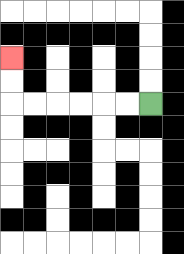{'start': '[6, 4]', 'end': '[0, 2]', 'path_directions': 'L,L,L,L,L,L,U,U', 'path_coordinates': '[[6, 4], [5, 4], [4, 4], [3, 4], [2, 4], [1, 4], [0, 4], [0, 3], [0, 2]]'}